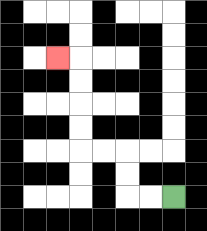{'start': '[7, 8]', 'end': '[2, 2]', 'path_directions': 'L,L,U,U,L,L,U,U,U,U,L', 'path_coordinates': '[[7, 8], [6, 8], [5, 8], [5, 7], [5, 6], [4, 6], [3, 6], [3, 5], [3, 4], [3, 3], [3, 2], [2, 2]]'}